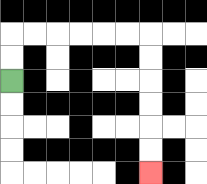{'start': '[0, 3]', 'end': '[6, 7]', 'path_directions': 'U,U,R,R,R,R,R,R,D,D,D,D,D,D', 'path_coordinates': '[[0, 3], [0, 2], [0, 1], [1, 1], [2, 1], [3, 1], [4, 1], [5, 1], [6, 1], [6, 2], [6, 3], [6, 4], [6, 5], [6, 6], [6, 7]]'}